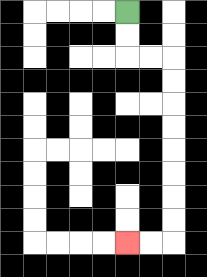{'start': '[5, 0]', 'end': '[5, 10]', 'path_directions': 'D,D,R,R,D,D,D,D,D,D,D,D,L,L', 'path_coordinates': '[[5, 0], [5, 1], [5, 2], [6, 2], [7, 2], [7, 3], [7, 4], [7, 5], [7, 6], [7, 7], [7, 8], [7, 9], [7, 10], [6, 10], [5, 10]]'}